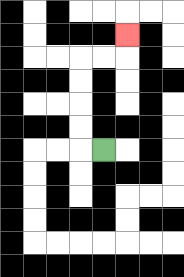{'start': '[4, 6]', 'end': '[5, 1]', 'path_directions': 'L,U,U,U,U,R,R,U', 'path_coordinates': '[[4, 6], [3, 6], [3, 5], [3, 4], [3, 3], [3, 2], [4, 2], [5, 2], [5, 1]]'}